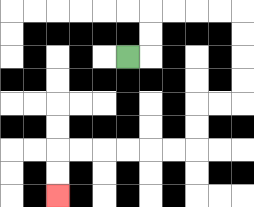{'start': '[5, 2]', 'end': '[2, 8]', 'path_directions': 'R,U,U,R,R,R,R,D,D,D,D,L,L,D,D,L,L,L,L,L,L,D,D', 'path_coordinates': '[[5, 2], [6, 2], [6, 1], [6, 0], [7, 0], [8, 0], [9, 0], [10, 0], [10, 1], [10, 2], [10, 3], [10, 4], [9, 4], [8, 4], [8, 5], [8, 6], [7, 6], [6, 6], [5, 6], [4, 6], [3, 6], [2, 6], [2, 7], [2, 8]]'}